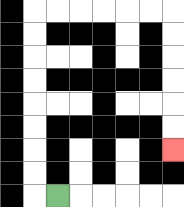{'start': '[2, 8]', 'end': '[7, 6]', 'path_directions': 'L,U,U,U,U,U,U,U,U,R,R,R,R,R,R,D,D,D,D,D,D', 'path_coordinates': '[[2, 8], [1, 8], [1, 7], [1, 6], [1, 5], [1, 4], [1, 3], [1, 2], [1, 1], [1, 0], [2, 0], [3, 0], [4, 0], [5, 0], [6, 0], [7, 0], [7, 1], [7, 2], [7, 3], [7, 4], [7, 5], [7, 6]]'}